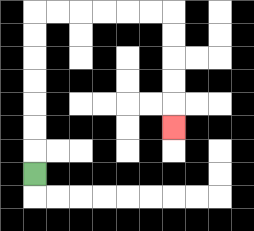{'start': '[1, 7]', 'end': '[7, 5]', 'path_directions': 'U,U,U,U,U,U,U,R,R,R,R,R,R,D,D,D,D,D', 'path_coordinates': '[[1, 7], [1, 6], [1, 5], [1, 4], [1, 3], [1, 2], [1, 1], [1, 0], [2, 0], [3, 0], [4, 0], [5, 0], [6, 0], [7, 0], [7, 1], [7, 2], [7, 3], [7, 4], [7, 5]]'}